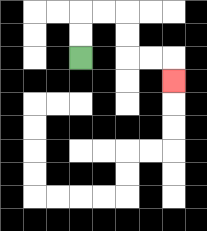{'start': '[3, 2]', 'end': '[7, 3]', 'path_directions': 'U,U,R,R,D,D,R,R,D', 'path_coordinates': '[[3, 2], [3, 1], [3, 0], [4, 0], [5, 0], [5, 1], [5, 2], [6, 2], [7, 2], [7, 3]]'}